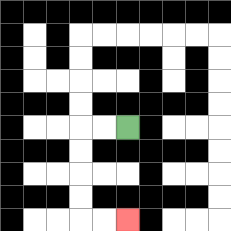{'start': '[5, 5]', 'end': '[5, 9]', 'path_directions': 'L,L,D,D,D,D,R,R', 'path_coordinates': '[[5, 5], [4, 5], [3, 5], [3, 6], [3, 7], [3, 8], [3, 9], [4, 9], [5, 9]]'}